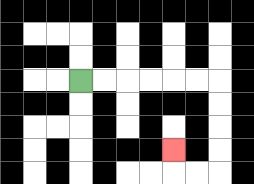{'start': '[3, 3]', 'end': '[7, 6]', 'path_directions': 'R,R,R,R,R,R,D,D,D,D,L,L,U', 'path_coordinates': '[[3, 3], [4, 3], [5, 3], [6, 3], [7, 3], [8, 3], [9, 3], [9, 4], [9, 5], [9, 6], [9, 7], [8, 7], [7, 7], [7, 6]]'}